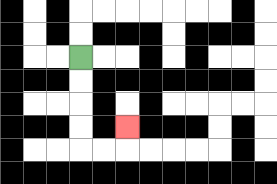{'start': '[3, 2]', 'end': '[5, 5]', 'path_directions': 'D,D,D,D,R,R,U', 'path_coordinates': '[[3, 2], [3, 3], [3, 4], [3, 5], [3, 6], [4, 6], [5, 6], [5, 5]]'}